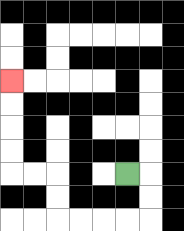{'start': '[5, 7]', 'end': '[0, 3]', 'path_directions': 'R,D,D,L,L,L,L,U,U,L,L,U,U,U,U', 'path_coordinates': '[[5, 7], [6, 7], [6, 8], [6, 9], [5, 9], [4, 9], [3, 9], [2, 9], [2, 8], [2, 7], [1, 7], [0, 7], [0, 6], [0, 5], [0, 4], [0, 3]]'}